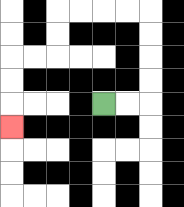{'start': '[4, 4]', 'end': '[0, 5]', 'path_directions': 'R,R,U,U,U,U,L,L,L,L,D,D,L,L,D,D,D', 'path_coordinates': '[[4, 4], [5, 4], [6, 4], [6, 3], [6, 2], [6, 1], [6, 0], [5, 0], [4, 0], [3, 0], [2, 0], [2, 1], [2, 2], [1, 2], [0, 2], [0, 3], [0, 4], [0, 5]]'}